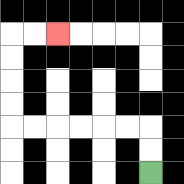{'start': '[6, 7]', 'end': '[2, 1]', 'path_directions': 'U,U,L,L,L,L,L,L,U,U,U,U,R,R', 'path_coordinates': '[[6, 7], [6, 6], [6, 5], [5, 5], [4, 5], [3, 5], [2, 5], [1, 5], [0, 5], [0, 4], [0, 3], [0, 2], [0, 1], [1, 1], [2, 1]]'}